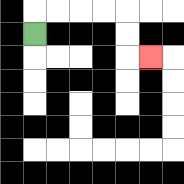{'start': '[1, 1]', 'end': '[6, 2]', 'path_directions': 'U,R,R,R,R,D,D,R', 'path_coordinates': '[[1, 1], [1, 0], [2, 0], [3, 0], [4, 0], [5, 0], [5, 1], [5, 2], [6, 2]]'}